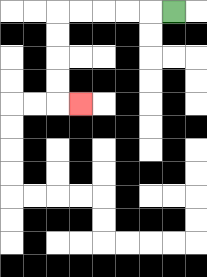{'start': '[7, 0]', 'end': '[3, 4]', 'path_directions': 'L,L,L,L,L,D,D,D,D,R', 'path_coordinates': '[[7, 0], [6, 0], [5, 0], [4, 0], [3, 0], [2, 0], [2, 1], [2, 2], [2, 3], [2, 4], [3, 4]]'}